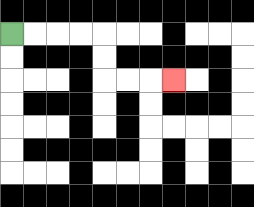{'start': '[0, 1]', 'end': '[7, 3]', 'path_directions': 'R,R,R,R,D,D,R,R,R', 'path_coordinates': '[[0, 1], [1, 1], [2, 1], [3, 1], [4, 1], [4, 2], [4, 3], [5, 3], [6, 3], [7, 3]]'}